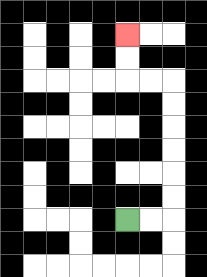{'start': '[5, 9]', 'end': '[5, 1]', 'path_directions': 'R,R,U,U,U,U,U,U,L,L,U,U', 'path_coordinates': '[[5, 9], [6, 9], [7, 9], [7, 8], [7, 7], [7, 6], [7, 5], [7, 4], [7, 3], [6, 3], [5, 3], [5, 2], [5, 1]]'}